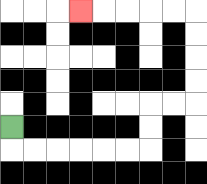{'start': '[0, 5]', 'end': '[3, 0]', 'path_directions': 'D,R,R,R,R,R,R,U,U,R,R,U,U,U,U,L,L,L,L,L', 'path_coordinates': '[[0, 5], [0, 6], [1, 6], [2, 6], [3, 6], [4, 6], [5, 6], [6, 6], [6, 5], [6, 4], [7, 4], [8, 4], [8, 3], [8, 2], [8, 1], [8, 0], [7, 0], [6, 0], [5, 0], [4, 0], [3, 0]]'}